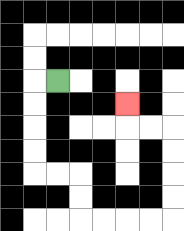{'start': '[2, 3]', 'end': '[5, 4]', 'path_directions': 'L,D,D,D,D,R,R,D,D,R,R,R,R,U,U,U,U,L,L,U', 'path_coordinates': '[[2, 3], [1, 3], [1, 4], [1, 5], [1, 6], [1, 7], [2, 7], [3, 7], [3, 8], [3, 9], [4, 9], [5, 9], [6, 9], [7, 9], [7, 8], [7, 7], [7, 6], [7, 5], [6, 5], [5, 5], [5, 4]]'}